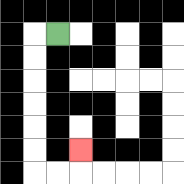{'start': '[2, 1]', 'end': '[3, 6]', 'path_directions': 'L,D,D,D,D,D,D,R,R,U', 'path_coordinates': '[[2, 1], [1, 1], [1, 2], [1, 3], [1, 4], [1, 5], [1, 6], [1, 7], [2, 7], [3, 7], [3, 6]]'}